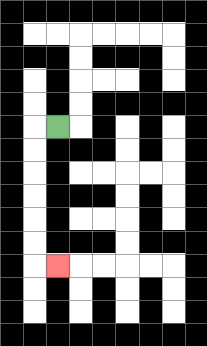{'start': '[2, 5]', 'end': '[2, 11]', 'path_directions': 'L,D,D,D,D,D,D,R', 'path_coordinates': '[[2, 5], [1, 5], [1, 6], [1, 7], [1, 8], [1, 9], [1, 10], [1, 11], [2, 11]]'}